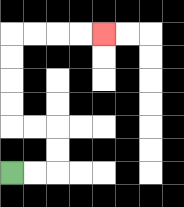{'start': '[0, 7]', 'end': '[4, 1]', 'path_directions': 'R,R,U,U,L,L,U,U,U,U,R,R,R,R', 'path_coordinates': '[[0, 7], [1, 7], [2, 7], [2, 6], [2, 5], [1, 5], [0, 5], [0, 4], [0, 3], [0, 2], [0, 1], [1, 1], [2, 1], [3, 1], [4, 1]]'}